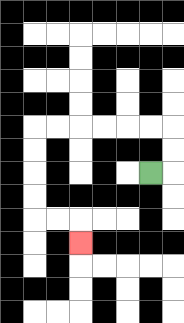{'start': '[6, 7]', 'end': '[3, 10]', 'path_directions': 'R,U,U,L,L,L,L,L,L,D,D,D,D,R,R,D', 'path_coordinates': '[[6, 7], [7, 7], [7, 6], [7, 5], [6, 5], [5, 5], [4, 5], [3, 5], [2, 5], [1, 5], [1, 6], [1, 7], [1, 8], [1, 9], [2, 9], [3, 9], [3, 10]]'}